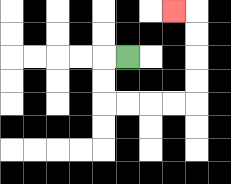{'start': '[5, 2]', 'end': '[7, 0]', 'path_directions': 'L,D,D,R,R,R,R,U,U,U,U,L', 'path_coordinates': '[[5, 2], [4, 2], [4, 3], [4, 4], [5, 4], [6, 4], [7, 4], [8, 4], [8, 3], [8, 2], [8, 1], [8, 0], [7, 0]]'}